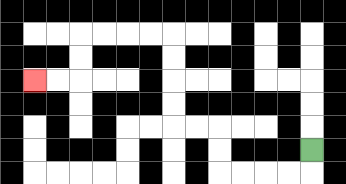{'start': '[13, 6]', 'end': '[1, 3]', 'path_directions': 'D,L,L,L,L,U,U,L,L,U,U,U,U,L,L,L,L,D,D,L,L', 'path_coordinates': '[[13, 6], [13, 7], [12, 7], [11, 7], [10, 7], [9, 7], [9, 6], [9, 5], [8, 5], [7, 5], [7, 4], [7, 3], [7, 2], [7, 1], [6, 1], [5, 1], [4, 1], [3, 1], [3, 2], [3, 3], [2, 3], [1, 3]]'}